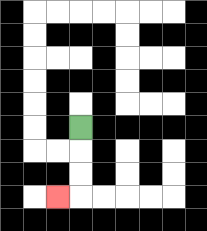{'start': '[3, 5]', 'end': '[2, 8]', 'path_directions': 'D,D,D,L', 'path_coordinates': '[[3, 5], [3, 6], [3, 7], [3, 8], [2, 8]]'}